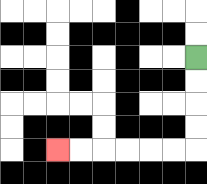{'start': '[8, 2]', 'end': '[2, 6]', 'path_directions': 'D,D,D,D,L,L,L,L,L,L', 'path_coordinates': '[[8, 2], [8, 3], [8, 4], [8, 5], [8, 6], [7, 6], [6, 6], [5, 6], [4, 6], [3, 6], [2, 6]]'}